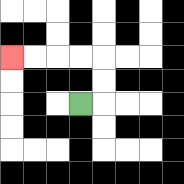{'start': '[3, 4]', 'end': '[0, 2]', 'path_directions': 'R,U,U,L,L,L,L', 'path_coordinates': '[[3, 4], [4, 4], [4, 3], [4, 2], [3, 2], [2, 2], [1, 2], [0, 2]]'}